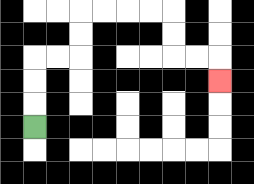{'start': '[1, 5]', 'end': '[9, 3]', 'path_directions': 'U,U,U,R,R,U,U,R,R,R,R,D,D,R,R,D', 'path_coordinates': '[[1, 5], [1, 4], [1, 3], [1, 2], [2, 2], [3, 2], [3, 1], [3, 0], [4, 0], [5, 0], [6, 0], [7, 0], [7, 1], [7, 2], [8, 2], [9, 2], [9, 3]]'}